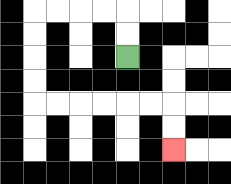{'start': '[5, 2]', 'end': '[7, 6]', 'path_directions': 'U,U,L,L,L,L,D,D,D,D,R,R,R,R,R,R,D,D', 'path_coordinates': '[[5, 2], [5, 1], [5, 0], [4, 0], [3, 0], [2, 0], [1, 0], [1, 1], [1, 2], [1, 3], [1, 4], [2, 4], [3, 4], [4, 4], [5, 4], [6, 4], [7, 4], [7, 5], [7, 6]]'}